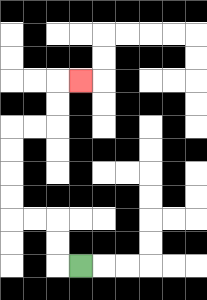{'start': '[3, 11]', 'end': '[3, 3]', 'path_directions': 'L,U,U,L,L,U,U,U,U,R,R,U,U,R', 'path_coordinates': '[[3, 11], [2, 11], [2, 10], [2, 9], [1, 9], [0, 9], [0, 8], [0, 7], [0, 6], [0, 5], [1, 5], [2, 5], [2, 4], [2, 3], [3, 3]]'}